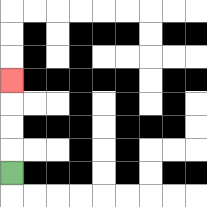{'start': '[0, 7]', 'end': '[0, 3]', 'path_directions': 'U,U,U,U', 'path_coordinates': '[[0, 7], [0, 6], [0, 5], [0, 4], [0, 3]]'}